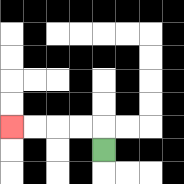{'start': '[4, 6]', 'end': '[0, 5]', 'path_directions': 'U,L,L,L,L', 'path_coordinates': '[[4, 6], [4, 5], [3, 5], [2, 5], [1, 5], [0, 5]]'}